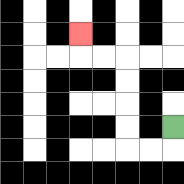{'start': '[7, 5]', 'end': '[3, 1]', 'path_directions': 'D,L,L,U,U,U,U,L,L,U', 'path_coordinates': '[[7, 5], [7, 6], [6, 6], [5, 6], [5, 5], [5, 4], [5, 3], [5, 2], [4, 2], [3, 2], [3, 1]]'}